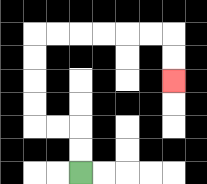{'start': '[3, 7]', 'end': '[7, 3]', 'path_directions': 'U,U,L,L,U,U,U,U,R,R,R,R,R,R,D,D', 'path_coordinates': '[[3, 7], [3, 6], [3, 5], [2, 5], [1, 5], [1, 4], [1, 3], [1, 2], [1, 1], [2, 1], [3, 1], [4, 1], [5, 1], [6, 1], [7, 1], [7, 2], [7, 3]]'}